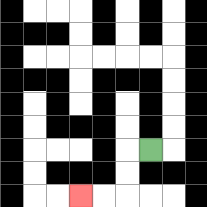{'start': '[6, 6]', 'end': '[3, 8]', 'path_directions': 'L,D,D,L,L', 'path_coordinates': '[[6, 6], [5, 6], [5, 7], [5, 8], [4, 8], [3, 8]]'}